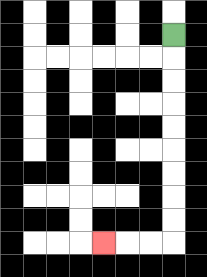{'start': '[7, 1]', 'end': '[4, 10]', 'path_directions': 'D,D,D,D,D,D,D,D,D,L,L,L', 'path_coordinates': '[[7, 1], [7, 2], [7, 3], [7, 4], [7, 5], [7, 6], [7, 7], [7, 8], [7, 9], [7, 10], [6, 10], [5, 10], [4, 10]]'}